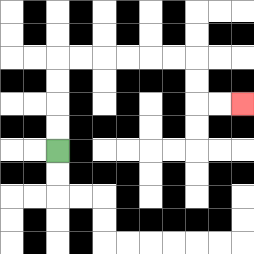{'start': '[2, 6]', 'end': '[10, 4]', 'path_directions': 'U,U,U,U,R,R,R,R,R,R,D,D,R,R', 'path_coordinates': '[[2, 6], [2, 5], [2, 4], [2, 3], [2, 2], [3, 2], [4, 2], [5, 2], [6, 2], [7, 2], [8, 2], [8, 3], [8, 4], [9, 4], [10, 4]]'}